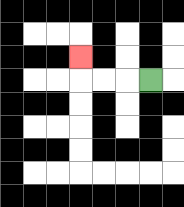{'start': '[6, 3]', 'end': '[3, 2]', 'path_directions': 'L,L,L,U', 'path_coordinates': '[[6, 3], [5, 3], [4, 3], [3, 3], [3, 2]]'}